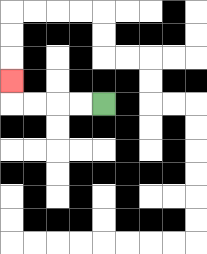{'start': '[4, 4]', 'end': '[0, 3]', 'path_directions': 'L,L,L,L,U', 'path_coordinates': '[[4, 4], [3, 4], [2, 4], [1, 4], [0, 4], [0, 3]]'}